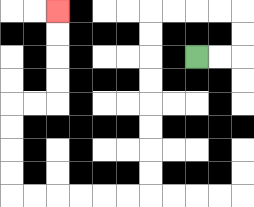{'start': '[8, 2]', 'end': '[2, 0]', 'path_directions': 'R,R,U,U,L,L,L,L,D,D,D,D,D,D,D,D,L,L,L,L,L,L,U,U,U,U,R,R,U,U,U,U', 'path_coordinates': '[[8, 2], [9, 2], [10, 2], [10, 1], [10, 0], [9, 0], [8, 0], [7, 0], [6, 0], [6, 1], [6, 2], [6, 3], [6, 4], [6, 5], [6, 6], [6, 7], [6, 8], [5, 8], [4, 8], [3, 8], [2, 8], [1, 8], [0, 8], [0, 7], [0, 6], [0, 5], [0, 4], [1, 4], [2, 4], [2, 3], [2, 2], [2, 1], [2, 0]]'}